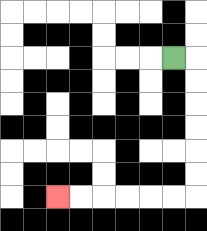{'start': '[7, 2]', 'end': '[2, 8]', 'path_directions': 'R,D,D,D,D,D,D,L,L,L,L,L,L', 'path_coordinates': '[[7, 2], [8, 2], [8, 3], [8, 4], [8, 5], [8, 6], [8, 7], [8, 8], [7, 8], [6, 8], [5, 8], [4, 8], [3, 8], [2, 8]]'}